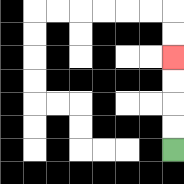{'start': '[7, 6]', 'end': '[7, 2]', 'path_directions': 'U,U,U,U', 'path_coordinates': '[[7, 6], [7, 5], [7, 4], [7, 3], [7, 2]]'}